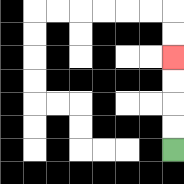{'start': '[7, 6]', 'end': '[7, 2]', 'path_directions': 'U,U,U,U', 'path_coordinates': '[[7, 6], [7, 5], [7, 4], [7, 3], [7, 2]]'}